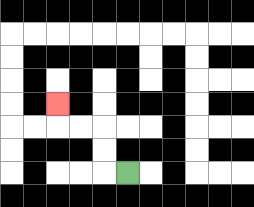{'start': '[5, 7]', 'end': '[2, 4]', 'path_directions': 'L,U,U,L,L,U', 'path_coordinates': '[[5, 7], [4, 7], [4, 6], [4, 5], [3, 5], [2, 5], [2, 4]]'}